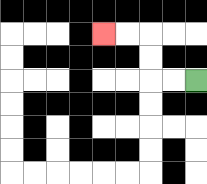{'start': '[8, 3]', 'end': '[4, 1]', 'path_directions': 'L,L,U,U,L,L', 'path_coordinates': '[[8, 3], [7, 3], [6, 3], [6, 2], [6, 1], [5, 1], [4, 1]]'}